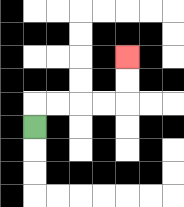{'start': '[1, 5]', 'end': '[5, 2]', 'path_directions': 'U,R,R,R,R,U,U', 'path_coordinates': '[[1, 5], [1, 4], [2, 4], [3, 4], [4, 4], [5, 4], [5, 3], [5, 2]]'}